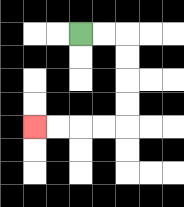{'start': '[3, 1]', 'end': '[1, 5]', 'path_directions': 'R,R,D,D,D,D,L,L,L,L', 'path_coordinates': '[[3, 1], [4, 1], [5, 1], [5, 2], [5, 3], [5, 4], [5, 5], [4, 5], [3, 5], [2, 5], [1, 5]]'}